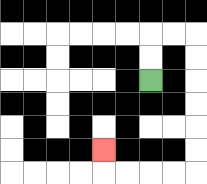{'start': '[6, 3]', 'end': '[4, 6]', 'path_directions': 'U,U,R,R,D,D,D,D,D,D,L,L,L,L,U', 'path_coordinates': '[[6, 3], [6, 2], [6, 1], [7, 1], [8, 1], [8, 2], [8, 3], [8, 4], [8, 5], [8, 6], [8, 7], [7, 7], [6, 7], [5, 7], [4, 7], [4, 6]]'}